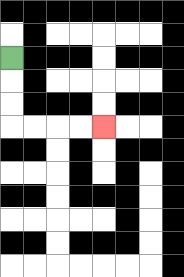{'start': '[0, 2]', 'end': '[4, 5]', 'path_directions': 'D,D,D,R,R,R,R', 'path_coordinates': '[[0, 2], [0, 3], [0, 4], [0, 5], [1, 5], [2, 5], [3, 5], [4, 5]]'}